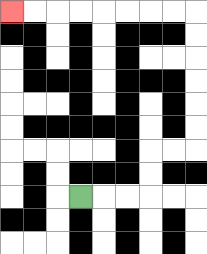{'start': '[3, 8]', 'end': '[0, 0]', 'path_directions': 'R,R,R,U,U,R,R,U,U,U,U,U,U,L,L,L,L,L,L,L,L', 'path_coordinates': '[[3, 8], [4, 8], [5, 8], [6, 8], [6, 7], [6, 6], [7, 6], [8, 6], [8, 5], [8, 4], [8, 3], [8, 2], [8, 1], [8, 0], [7, 0], [6, 0], [5, 0], [4, 0], [3, 0], [2, 0], [1, 0], [0, 0]]'}